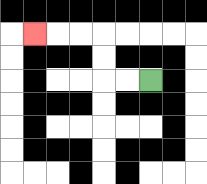{'start': '[6, 3]', 'end': '[1, 1]', 'path_directions': 'L,L,U,U,L,L,L', 'path_coordinates': '[[6, 3], [5, 3], [4, 3], [4, 2], [4, 1], [3, 1], [2, 1], [1, 1]]'}